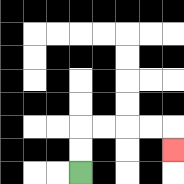{'start': '[3, 7]', 'end': '[7, 6]', 'path_directions': 'U,U,R,R,R,R,D', 'path_coordinates': '[[3, 7], [3, 6], [3, 5], [4, 5], [5, 5], [6, 5], [7, 5], [7, 6]]'}